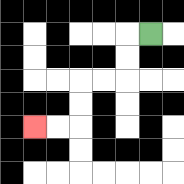{'start': '[6, 1]', 'end': '[1, 5]', 'path_directions': 'L,D,D,L,L,D,D,L,L', 'path_coordinates': '[[6, 1], [5, 1], [5, 2], [5, 3], [4, 3], [3, 3], [3, 4], [3, 5], [2, 5], [1, 5]]'}